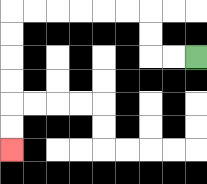{'start': '[8, 2]', 'end': '[0, 6]', 'path_directions': 'L,L,U,U,L,L,L,L,L,L,D,D,D,D,D,D', 'path_coordinates': '[[8, 2], [7, 2], [6, 2], [6, 1], [6, 0], [5, 0], [4, 0], [3, 0], [2, 0], [1, 0], [0, 0], [0, 1], [0, 2], [0, 3], [0, 4], [0, 5], [0, 6]]'}